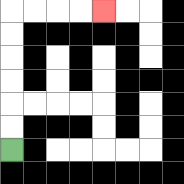{'start': '[0, 6]', 'end': '[4, 0]', 'path_directions': 'U,U,U,U,U,U,R,R,R,R', 'path_coordinates': '[[0, 6], [0, 5], [0, 4], [0, 3], [0, 2], [0, 1], [0, 0], [1, 0], [2, 0], [3, 0], [4, 0]]'}